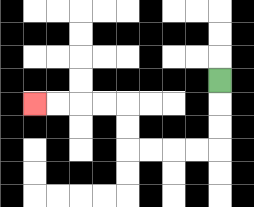{'start': '[9, 3]', 'end': '[1, 4]', 'path_directions': 'D,D,D,L,L,L,L,U,U,L,L,L,L', 'path_coordinates': '[[9, 3], [9, 4], [9, 5], [9, 6], [8, 6], [7, 6], [6, 6], [5, 6], [5, 5], [5, 4], [4, 4], [3, 4], [2, 4], [1, 4]]'}